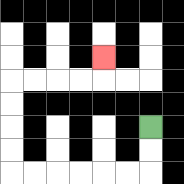{'start': '[6, 5]', 'end': '[4, 2]', 'path_directions': 'D,D,L,L,L,L,L,L,U,U,U,U,R,R,R,R,U', 'path_coordinates': '[[6, 5], [6, 6], [6, 7], [5, 7], [4, 7], [3, 7], [2, 7], [1, 7], [0, 7], [0, 6], [0, 5], [0, 4], [0, 3], [1, 3], [2, 3], [3, 3], [4, 3], [4, 2]]'}